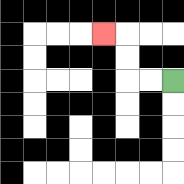{'start': '[7, 3]', 'end': '[4, 1]', 'path_directions': 'L,L,U,U,L', 'path_coordinates': '[[7, 3], [6, 3], [5, 3], [5, 2], [5, 1], [4, 1]]'}